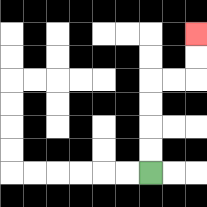{'start': '[6, 7]', 'end': '[8, 1]', 'path_directions': 'U,U,U,U,R,R,U,U', 'path_coordinates': '[[6, 7], [6, 6], [6, 5], [6, 4], [6, 3], [7, 3], [8, 3], [8, 2], [8, 1]]'}